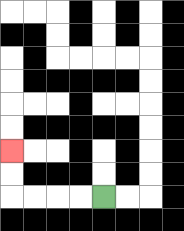{'start': '[4, 8]', 'end': '[0, 6]', 'path_directions': 'L,L,L,L,U,U', 'path_coordinates': '[[4, 8], [3, 8], [2, 8], [1, 8], [0, 8], [0, 7], [0, 6]]'}